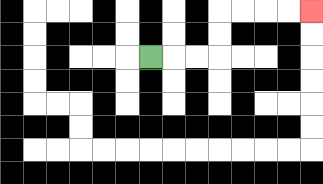{'start': '[6, 2]', 'end': '[13, 0]', 'path_directions': 'R,R,R,U,U,R,R,R,R', 'path_coordinates': '[[6, 2], [7, 2], [8, 2], [9, 2], [9, 1], [9, 0], [10, 0], [11, 0], [12, 0], [13, 0]]'}